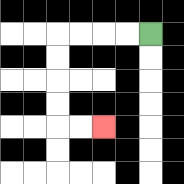{'start': '[6, 1]', 'end': '[4, 5]', 'path_directions': 'L,L,L,L,D,D,D,D,R,R', 'path_coordinates': '[[6, 1], [5, 1], [4, 1], [3, 1], [2, 1], [2, 2], [2, 3], [2, 4], [2, 5], [3, 5], [4, 5]]'}